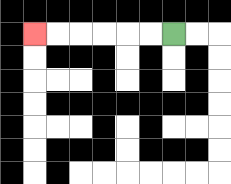{'start': '[7, 1]', 'end': '[1, 1]', 'path_directions': 'L,L,L,L,L,L', 'path_coordinates': '[[7, 1], [6, 1], [5, 1], [4, 1], [3, 1], [2, 1], [1, 1]]'}